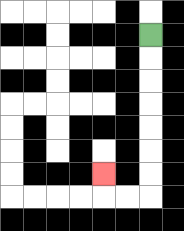{'start': '[6, 1]', 'end': '[4, 7]', 'path_directions': 'D,D,D,D,D,D,D,L,L,U', 'path_coordinates': '[[6, 1], [6, 2], [6, 3], [6, 4], [6, 5], [6, 6], [6, 7], [6, 8], [5, 8], [4, 8], [4, 7]]'}